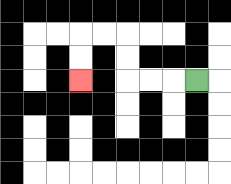{'start': '[8, 3]', 'end': '[3, 3]', 'path_directions': 'L,L,L,U,U,L,L,D,D', 'path_coordinates': '[[8, 3], [7, 3], [6, 3], [5, 3], [5, 2], [5, 1], [4, 1], [3, 1], [3, 2], [3, 3]]'}